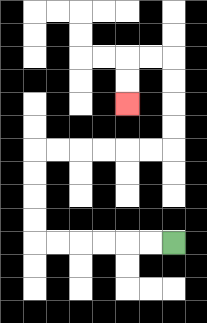{'start': '[7, 10]', 'end': '[5, 4]', 'path_directions': 'L,L,L,L,L,L,U,U,U,U,R,R,R,R,R,R,U,U,U,U,L,L,D,D', 'path_coordinates': '[[7, 10], [6, 10], [5, 10], [4, 10], [3, 10], [2, 10], [1, 10], [1, 9], [1, 8], [1, 7], [1, 6], [2, 6], [3, 6], [4, 6], [5, 6], [6, 6], [7, 6], [7, 5], [7, 4], [7, 3], [7, 2], [6, 2], [5, 2], [5, 3], [5, 4]]'}